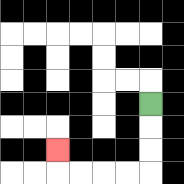{'start': '[6, 4]', 'end': '[2, 6]', 'path_directions': 'D,D,D,L,L,L,L,U', 'path_coordinates': '[[6, 4], [6, 5], [6, 6], [6, 7], [5, 7], [4, 7], [3, 7], [2, 7], [2, 6]]'}